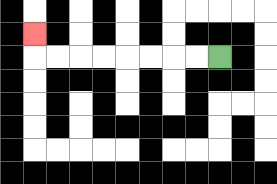{'start': '[9, 2]', 'end': '[1, 1]', 'path_directions': 'L,L,L,L,L,L,L,L,U', 'path_coordinates': '[[9, 2], [8, 2], [7, 2], [6, 2], [5, 2], [4, 2], [3, 2], [2, 2], [1, 2], [1, 1]]'}